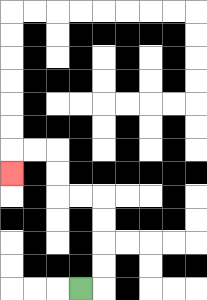{'start': '[3, 12]', 'end': '[0, 7]', 'path_directions': 'R,U,U,U,U,L,L,U,U,L,L,D', 'path_coordinates': '[[3, 12], [4, 12], [4, 11], [4, 10], [4, 9], [4, 8], [3, 8], [2, 8], [2, 7], [2, 6], [1, 6], [0, 6], [0, 7]]'}